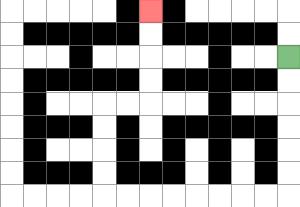{'start': '[12, 2]', 'end': '[6, 0]', 'path_directions': 'D,D,D,D,D,D,L,L,L,L,L,L,L,L,U,U,U,U,R,R,U,U,U,U', 'path_coordinates': '[[12, 2], [12, 3], [12, 4], [12, 5], [12, 6], [12, 7], [12, 8], [11, 8], [10, 8], [9, 8], [8, 8], [7, 8], [6, 8], [5, 8], [4, 8], [4, 7], [4, 6], [4, 5], [4, 4], [5, 4], [6, 4], [6, 3], [6, 2], [6, 1], [6, 0]]'}